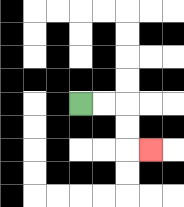{'start': '[3, 4]', 'end': '[6, 6]', 'path_directions': 'R,R,D,D,R', 'path_coordinates': '[[3, 4], [4, 4], [5, 4], [5, 5], [5, 6], [6, 6]]'}